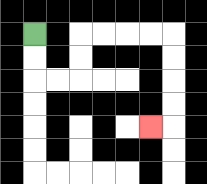{'start': '[1, 1]', 'end': '[6, 5]', 'path_directions': 'D,D,R,R,U,U,R,R,R,R,D,D,D,D,L', 'path_coordinates': '[[1, 1], [1, 2], [1, 3], [2, 3], [3, 3], [3, 2], [3, 1], [4, 1], [5, 1], [6, 1], [7, 1], [7, 2], [7, 3], [7, 4], [7, 5], [6, 5]]'}